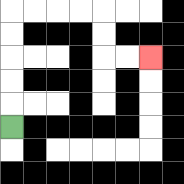{'start': '[0, 5]', 'end': '[6, 2]', 'path_directions': 'U,U,U,U,U,R,R,R,R,D,D,R,R', 'path_coordinates': '[[0, 5], [0, 4], [0, 3], [0, 2], [0, 1], [0, 0], [1, 0], [2, 0], [3, 0], [4, 0], [4, 1], [4, 2], [5, 2], [6, 2]]'}